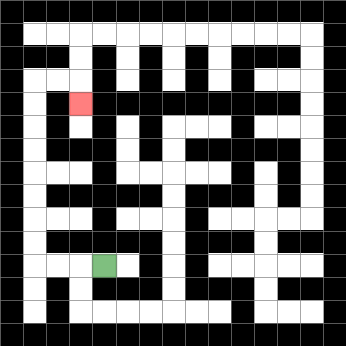{'start': '[4, 11]', 'end': '[3, 4]', 'path_directions': 'L,L,L,U,U,U,U,U,U,U,U,R,R,D', 'path_coordinates': '[[4, 11], [3, 11], [2, 11], [1, 11], [1, 10], [1, 9], [1, 8], [1, 7], [1, 6], [1, 5], [1, 4], [1, 3], [2, 3], [3, 3], [3, 4]]'}